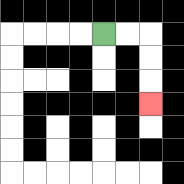{'start': '[4, 1]', 'end': '[6, 4]', 'path_directions': 'R,R,D,D,D', 'path_coordinates': '[[4, 1], [5, 1], [6, 1], [6, 2], [6, 3], [6, 4]]'}